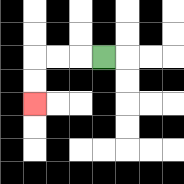{'start': '[4, 2]', 'end': '[1, 4]', 'path_directions': 'L,L,L,D,D', 'path_coordinates': '[[4, 2], [3, 2], [2, 2], [1, 2], [1, 3], [1, 4]]'}